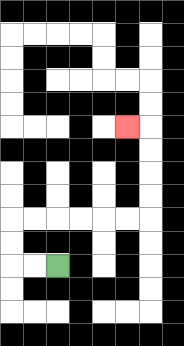{'start': '[2, 11]', 'end': '[5, 5]', 'path_directions': 'L,L,U,U,R,R,R,R,R,R,U,U,U,U,L', 'path_coordinates': '[[2, 11], [1, 11], [0, 11], [0, 10], [0, 9], [1, 9], [2, 9], [3, 9], [4, 9], [5, 9], [6, 9], [6, 8], [6, 7], [6, 6], [6, 5], [5, 5]]'}